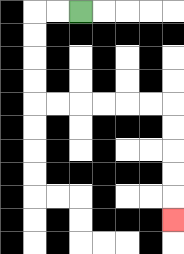{'start': '[3, 0]', 'end': '[7, 9]', 'path_directions': 'L,L,D,D,D,D,R,R,R,R,R,R,D,D,D,D,D', 'path_coordinates': '[[3, 0], [2, 0], [1, 0], [1, 1], [1, 2], [1, 3], [1, 4], [2, 4], [3, 4], [4, 4], [5, 4], [6, 4], [7, 4], [7, 5], [7, 6], [7, 7], [7, 8], [7, 9]]'}